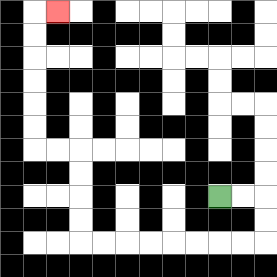{'start': '[9, 8]', 'end': '[2, 0]', 'path_directions': 'R,R,D,D,L,L,L,L,L,L,L,L,U,U,U,U,L,L,U,U,U,U,U,U,R', 'path_coordinates': '[[9, 8], [10, 8], [11, 8], [11, 9], [11, 10], [10, 10], [9, 10], [8, 10], [7, 10], [6, 10], [5, 10], [4, 10], [3, 10], [3, 9], [3, 8], [3, 7], [3, 6], [2, 6], [1, 6], [1, 5], [1, 4], [1, 3], [1, 2], [1, 1], [1, 0], [2, 0]]'}